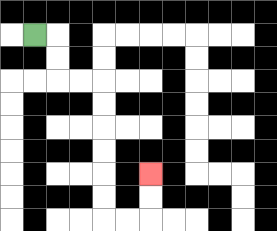{'start': '[1, 1]', 'end': '[6, 7]', 'path_directions': 'R,D,D,R,R,D,D,D,D,D,D,R,R,U,U', 'path_coordinates': '[[1, 1], [2, 1], [2, 2], [2, 3], [3, 3], [4, 3], [4, 4], [4, 5], [4, 6], [4, 7], [4, 8], [4, 9], [5, 9], [6, 9], [6, 8], [6, 7]]'}